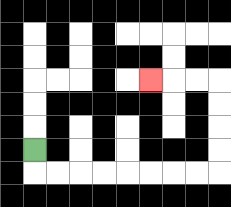{'start': '[1, 6]', 'end': '[6, 3]', 'path_directions': 'D,R,R,R,R,R,R,R,R,U,U,U,U,L,L,L', 'path_coordinates': '[[1, 6], [1, 7], [2, 7], [3, 7], [4, 7], [5, 7], [6, 7], [7, 7], [8, 7], [9, 7], [9, 6], [9, 5], [9, 4], [9, 3], [8, 3], [7, 3], [6, 3]]'}